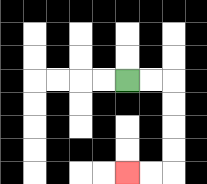{'start': '[5, 3]', 'end': '[5, 7]', 'path_directions': 'R,R,D,D,D,D,L,L', 'path_coordinates': '[[5, 3], [6, 3], [7, 3], [7, 4], [7, 5], [7, 6], [7, 7], [6, 7], [5, 7]]'}